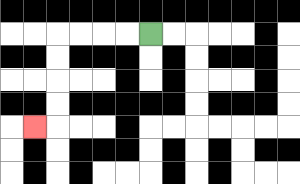{'start': '[6, 1]', 'end': '[1, 5]', 'path_directions': 'L,L,L,L,D,D,D,D,L', 'path_coordinates': '[[6, 1], [5, 1], [4, 1], [3, 1], [2, 1], [2, 2], [2, 3], [2, 4], [2, 5], [1, 5]]'}